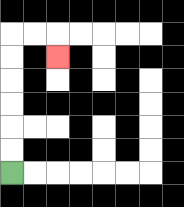{'start': '[0, 7]', 'end': '[2, 2]', 'path_directions': 'U,U,U,U,U,U,R,R,D', 'path_coordinates': '[[0, 7], [0, 6], [0, 5], [0, 4], [0, 3], [0, 2], [0, 1], [1, 1], [2, 1], [2, 2]]'}